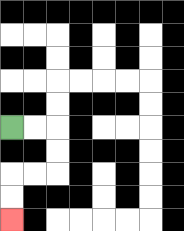{'start': '[0, 5]', 'end': '[0, 9]', 'path_directions': 'R,R,D,D,L,L,D,D', 'path_coordinates': '[[0, 5], [1, 5], [2, 5], [2, 6], [2, 7], [1, 7], [0, 7], [0, 8], [0, 9]]'}